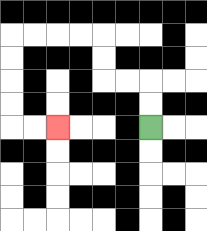{'start': '[6, 5]', 'end': '[2, 5]', 'path_directions': 'U,U,L,L,U,U,L,L,L,L,D,D,D,D,R,R', 'path_coordinates': '[[6, 5], [6, 4], [6, 3], [5, 3], [4, 3], [4, 2], [4, 1], [3, 1], [2, 1], [1, 1], [0, 1], [0, 2], [0, 3], [0, 4], [0, 5], [1, 5], [2, 5]]'}